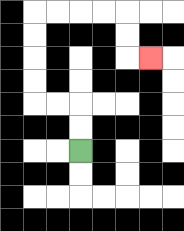{'start': '[3, 6]', 'end': '[6, 2]', 'path_directions': 'U,U,L,L,U,U,U,U,R,R,R,R,D,D,R', 'path_coordinates': '[[3, 6], [3, 5], [3, 4], [2, 4], [1, 4], [1, 3], [1, 2], [1, 1], [1, 0], [2, 0], [3, 0], [4, 0], [5, 0], [5, 1], [5, 2], [6, 2]]'}